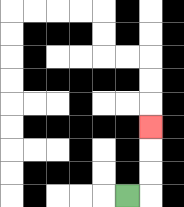{'start': '[5, 8]', 'end': '[6, 5]', 'path_directions': 'R,U,U,U', 'path_coordinates': '[[5, 8], [6, 8], [6, 7], [6, 6], [6, 5]]'}